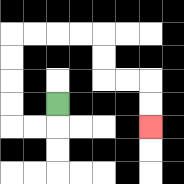{'start': '[2, 4]', 'end': '[6, 5]', 'path_directions': 'D,L,L,U,U,U,U,R,R,R,R,D,D,R,R,D,D', 'path_coordinates': '[[2, 4], [2, 5], [1, 5], [0, 5], [0, 4], [0, 3], [0, 2], [0, 1], [1, 1], [2, 1], [3, 1], [4, 1], [4, 2], [4, 3], [5, 3], [6, 3], [6, 4], [6, 5]]'}